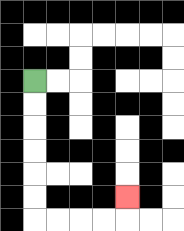{'start': '[1, 3]', 'end': '[5, 8]', 'path_directions': 'D,D,D,D,D,D,R,R,R,R,U', 'path_coordinates': '[[1, 3], [1, 4], [1, 5], [1, 6], [1, 7], [1, 8], [1, 9], [2, 9], [3, 9], [4, 9], [5, 9], [5, 8]]'}